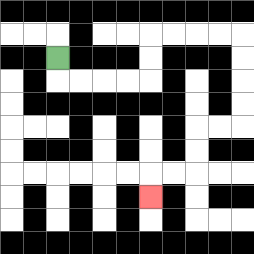{'start': '[2, 2]', 'end': '[6, 8]', 'path_directions': 'D,R,R,R,R,U,U,R,R,R,R,D,D,D,D,L,L,D,D,L,L,D', 'path_coordinates': '[[2, 2], [2, 3], [3, 3], [4, 3], [5, 3], [6, 3], [6, 2], [6, 1], [7, 1], [8, 1], [9, 1], [10, 1], [10, 2], [10, 3], [10, 4], [10, 5], [9, 5], [8, 5], [8, 6], [8, 7], [7, 7], [6, 7], [6, 8]]'}